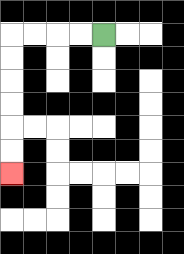{'start': '[4, 1]', 'end': '[0, 7]', 'path_directions': 'L,L,L,L,D,D,D,D,D,D', 'path_coordinates': '[[4, 1], [3, 1], [2, 1], [1, 1], [0, 1], [0, 2], [0, 3], [0, 4], [0, 5], [0, 6], [0, 7]]'}